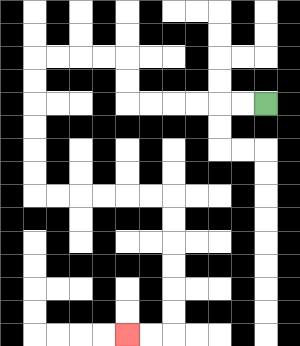{'start': '[11, 4]', 'end': '[5, 14]', 'path_directions': 'L,L,L,L,L,L,U,U,L,L,L,L,D,D,D,D,D,D,R,R,R,R,R,R,D,D,D,D,D,D,L,L', 'path_coordinates': '[[11, 4], [10, 4], [9, 4], [8, 4], [7, 4], [6, 4], [5, 4], [5, 3], [5, 2], [4, 2], [3, 2], [2, 2], [1, 2], [1, 3], [1, 4], [1, 5], [1, 6], [1, 7], [1, 8], [2, 8], [3, 8], [4, 8], [5, 8], [6, 8], [7, 8], [7, 9], [7, 10], [7, 11], [7, 12], [7, 13], [7, 14], [6, 14], [5, 14]]'}